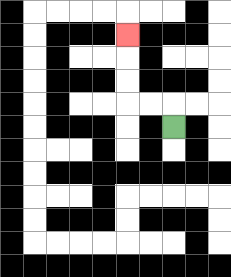{'start': '[7, 5]', 'end': '[5, 1]', 'path_directions': 'U,L,L,U,U,U', 'path_coordinates': '[[7, 5], [7, 4], [6, 4], [5, 4], [5, 3], [5, 2], [5, 1]]'}